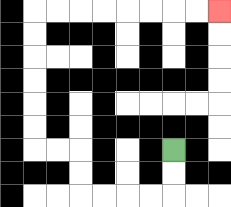{'start': '[7, 6]', 'end': '[9, 0]', 'path_directions': 'D,D,L,L,L,L,U,U,L,L,U,U,U,U,U,U,R,R,R,R,R,R,R,R', 'path_coordinates': '[[7, 6], [7, 7], [7, 8], [6, 8], [5, 8], [4, 8], [3, 8], [3, 7], [3, 6], [2, 6], [1, 6], [1, 5], [1, 4], [1, 3], [1, 2], [1, 1], [1, 0], [2, 0], [3, 0], [4, 0], [5, 0], [6, 0], [7, 0], [8, 0], [9, 0]]'}